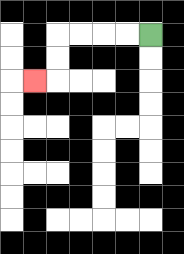{'start': '[6, 1]', 'end': '[1, 3]', 'path_directions': 'L,L,L,L,D,D,L', 'path_coordinates': '[[6, 1], [5, 1], [4, 1], [3, 1], [2, 1], [2, 2], [2, 3], [1, 3]]'}